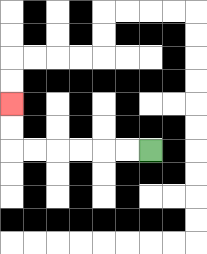{'start': '[6, 6]', 'end': '[0, 4]', 'path_directions': 'L,L,L,L,L,L,U,U', 'path_coordinates': '[[6, 6], [5, 6], [4, 6], [3, 6], [2, 6], [1, 6], [0, 6], [0, 5], [0, 4]]'}